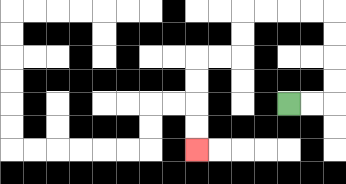{'start': '[12, 4]', 'end': '[8, 6]', 'path_directions': 'R,R,U,U,U,U,L,L,L,L,D,D,L,L,D,D,D,D', 'path_coordinates': '[[12, 4], [13, 4], [14, 4], [14, 3], [14, 2], [14, 1], [14, 0], [13, 0], [12, 0], [11, 0], [10, 0], [10, 1], [10, 2], [9, 2], [8, 2], [8, 3], [8, 4], [8, 5], [8, 6]]'}